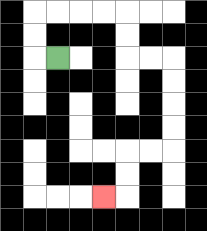{'start': '[2, 2]', 'end': '[4, 8]', 'path_directions': 'L,U,U,R,R,R,R,D,D,R,R,D,D,D,D,L,L,D,D,L', 'path_coordinates': '[[2, 2], [1, 2], [1, 1], [1, 0], [2, 0], [3, 0], [4, 0], [5, 0], [5, 1], [5, 2], [6, 2], [7, 2], [7, 3], [7, 4], [7, 5], [7, 6], [6, 6], [5, 6], [5, 7], [5, 8], [4, 8]]'}